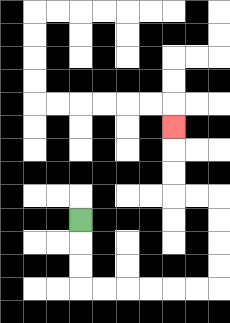{'start': '[3, 9]', 'end': '[7, 5]', 'path_directions': 'D,D,D,R,R,R,R,R,R,U,U,U,U,L,L,U,U,U', 'path_coordinates': '[[3, 9], [3, 10], [3, 11], [3, 12], [4, 12], [5, 12], [6, 12], [7, 12], [8, 12], [9, 12], [9, 11], [9, 10], [9, 9], [9, 8], [8, 8], [7, 8], [7, 7], [7, 6], [7, 5]]'}